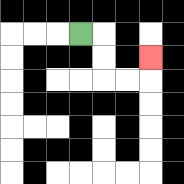{'start': '[3, 1]', 'end': '[6, 2]', 'path_directions': 'R,D,D,R,R,U', 'path_coordinates': '[[3, 1], [4, 1], [4, 2], [4, 3], [5, 3], [6, 3], [6, 2]]'}